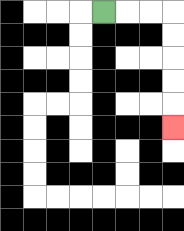{'start': '[4, 0]', 'end': '[7, 5]', 'path_directions': 'R,R,R,D,D,D,D,D', 'path_coordinates': '[[4, 0], [5, 0], [6, 0], [7, 0], [7, 1], [7, 2], [7, 3], [7, 4], [7, 5]]'}